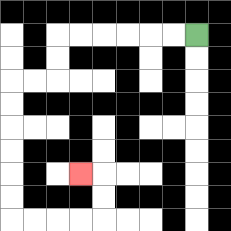{'start': '[8, 1]', 'end': '[3, 7]', 'path_directions': 'L,L,L,L,L,L,D,D,L,L,D,D,D,D,D,D,R,R,R,R,U,U,L', 'path_coordinates': '[[8, 1], [7, 1], [6, 1], [5, 1], [4, 1], [3, 1], [2, 1], [2, 2], [2, 3], [1, 3], [0, 3], [0, 4], [0, 5], [0, 6], [0, 7], [0, 8], [0, 9], [1, 9], [2, 9], [3, 9], [4, 9], [4, 8], [4, 7], [3, 7]]'}